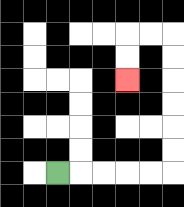{'start': '[2, 7]', 'end': '[5, 3]', 'path_directions': 'R,R,R,R,R,U,U,U,U,U,U,L,L,D,D', 'path_coordinates': '[[2, 7], [3, 7], [4, 7], [5, 7], [6, 7], [7, 7], [7, 6], [7, 5], [7, 4], [7, 3], [7, 2], [7, 1], [6, 1], [5, 1], [5, 2], [5, 3]]'}